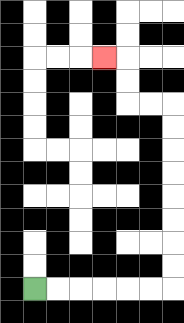{'start': '[1, 12]', 'end': '[4, 2]', 'path_directions': 'R,R,R,R,R,R,U,U,U,U,U,U,U,U,L,L,U,U,L', 'path_coordinates': '[[1, 12], [2, 12], [3, 12], [4, 12], [5, 12], [6, 12], [7, 12], [7, 11], [7, 10], [7, 9], [7, 8], [7, 7], [7, 6], [7, 5], [7, 4], [6, 4], [5, 4], [5, 3], [5, 2], [4, 2]]'}